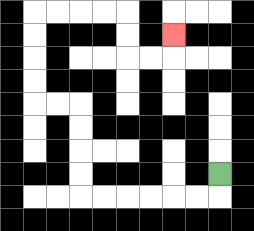{'start': '[9, 7]', 'end': '[7, 1]', 'path_directions': 'D,L,L,L,L,L,L,U,U,U,U,L,L,U,U,U,U,R,R,R,R,D,D,R,R,U', 'path_coordinates': '[[9, 7], [9, 8], [8, 8], [7, 8], [6, 8], [5, 8], [4, 8], [3, 8], [3, 7], [3, 6], [3, 5], [3, 4], [2, 4], [1, 4], [1, 3], [1, 2], [1, 1], [1, 0], [2, 0], [3, 0], [4, 0], [5, 0], [5, 1], [5, 2], [6, 2], [7, 2], [7, 1]]'}